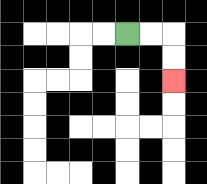{'start': '[5, 1]', 'end': '[7, 3]', 'path_directions': 'R,R,D,D', 'path_coordinates': '[[5, 1], [6, 1], [7, 1], [7, 2], [7, 3]]'}